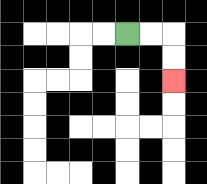{'start': '[5, 1]', 'end': '[7, 3]', 'path_directions': 'R,R,D,D', 'path_coordinates': '[[5, 1], [6, 1], [7, 1], [7, 2], [7, 3]]'}